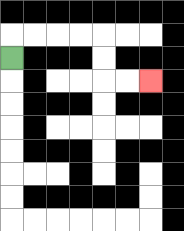{'start': '[0, 2]', 'end': '[6, 3]', 'path_directions': 'U,R,R,R,R,D,D,R,R', 'path_coordinates': '[[0, 2], [0, 1], [1, 1], [2, 1], [3, 1], [4, 1], [4, 2], [4, 3], [5, 3], [6, 3]]'}